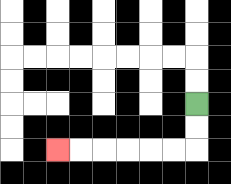{'start': '[8, 4]', 'end': '[2, 6]', 'path_directions': 'D,D,L,L,L,L,L,L', 'path_coordinates': '[[8, 4], [8, 5], [8, 6], [7, 6], [6, 6], [5, 6], [4, 6], [3, 6], [2, 6]]'}